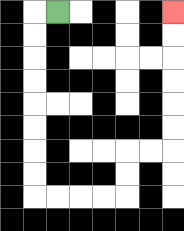{'start': '[2, 0]', 'end': '[7, 0]', 'path_directions': 'L,D,D,D,D,D,D,D,D,R,R,R,R,U,U,R,R,U,U,U,U,U,U', 'path_coordinates': '[[2, 0], [1, 0], [1, 1], [1, 2], [1, 3], [1, 4], [1, 5], [1, 6], [1, 7], [1, 8], [2, 8], [3, 8], [4, 8], [5, 8], [5, 7], [5, 6], [6, 6], [7, 6], [7, 5], [7, 4], [7, 3], [7, 2], [7, 1], [7, 0]]'}